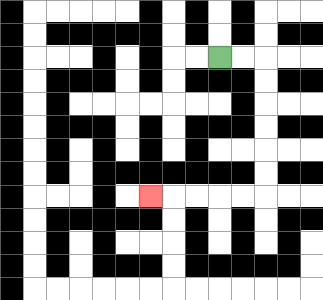{'start': '[9, 2]', 'end': '[6, 8]', 'path_directions': 'R,R,D,D,D,D,D,D,L,L,L,L,L', 'path_coordinates': '[[9, 2], [10, 2], [11, 2], [11, 3], [11, 4], [11, 5], [11, 6], [11, 7], [11, 8], [10, 8], [9, 8], [8, 8], [7, 8], [6, 8]]'}